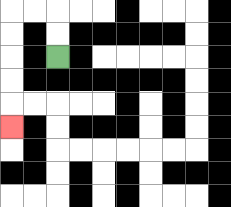{'start': '[2, 2]', 'end': '[0, 5]', 'path_directions': 'U,U,L,L,D,D,D,D,D', 'path_coordinates': '[[2, 2], [2, 1], [2, 0], [1, 0], [0, 0], [0, 1], [0, 2], [0, 3], [0, 4], [0, 5]]'}